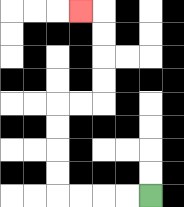{'start': '[6, 8]', 'end': '[3, 0]', 'path_directions': 'L,L,L,L,U,U,U,U,R,R,U,U,U,U,L', 'path_coordinates': '[[6, 8], [5, 8], [4, 8], [3, 8], [2, 8], [2, 7], [2, 6], [2, 5], [2, 4], [3, 4], [4, 4], [4, 3], [4, 2], [4, 1], [4, 0], [3, 0]]'}